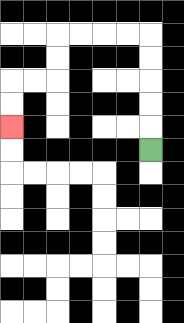{'start': '[6, 6]', 'end': '[0, 5]', 'path_directions': 'U,U,U,U,U,L,L,L,L,D,D,L,L,D,D', 'path_coordinates': '[[6, 6], [6, 5], [6, 4], [6, 3], [6, 2], [6, 1], [5, 1], [4, 1], [3, 1], [2, 1], [2, 2], [2, 3], [1, 3], [0, 3], [0, 4], [0, 5]]'}